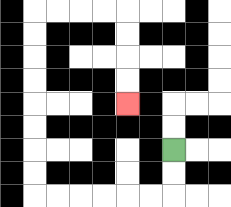{'start': '[7, 6]', 'end': '[5, 4]', 'path_directions': 'D,D,L,L,L,L,L,L,U,U,U,U,U,U,U,U,R,R,R,R,D,D,D,D', 'path_coordinates': '[[7, 6], [7, 7], [7, 8], [6, 8], [5, 8], [4, 8], [3, 8], [2, 8], [1, 8], [1, 7], [1, 6], [1, 5], [1, 4], [1, 3], [1, 2], [1, 1], [1, 0], [2, 0], [3, 0], [4, 0], [5, 0], [5, 1], [5, 2], [5, 3], [5, 4]]'}